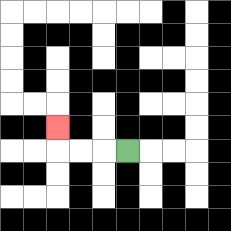{'start': '[5, 6]', 'end': '[2, 5]', 'path_directions': 'L,L,L,U', 'path_coordinates': '[[5, 6], [4, 6], [3, 6], [2, 6], [2, 5]]'}